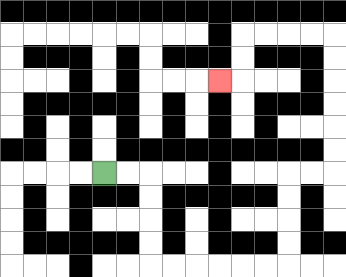{'start': '[4, 7]', 'end': '[9, 3]', 'path_directions': 'R,R,D,D,D,D,R,R,R,R,R,R,U,U,U,U,R,R,U,U,U,U,U,U,L,L,L,L,D,D,L', 'path_coordinates': '[[4, 7], [5, 7], [6, 7], [6, 8], [6, 9], [6, 10], [6, 11], [7, 11], [8, 11], [9, 11], [10, 11], [11, 11], [12, 11], [12, 10], [12, 9], [12, 8], [12, 7], [13, 7], [14, 7], [14, 6], [14, 5], [14, 4], [14, 3], [14, 2], [14, 1], [13, 1], [12, 1], [11, 1], [10, 1], [10, 2], [10, 3], [9, 3]]'}